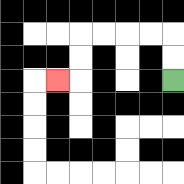{'start': '[7, 3]', 'end': '[2, 3]', 'path_directions': 'U,U,L,L,L,L,D,D,L', 'path_coordinates': '[[7, 3], [7, 2], [7, 1], [6, 1], [5, 1], [4, 1], [3, 1], [3, 2], [3, 3], [2, 3]]'}